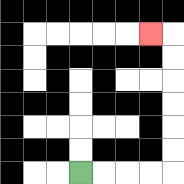{'start': '[3, 7]', 'end': '[6, 1]', 'path_directions': 'R,R,R,R,U,U,U,U,U,U,L', 'path_coordinates': '[[3, 7], [4, 7], [5, 7], [6, 7], [7, 7], [7, 6], [7, 5], [7, 4], [7, 3], [7, 2], [7, 1], [6, 1]]'}